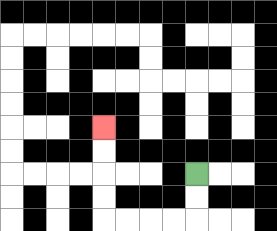{'start': '[8, 7]', 'end': '[4, 5]', 'path_directions': 'D,D,L,L,L,L,U,U,U,U', 'path_coordinates': '[[8, 7], [8, 8], [8, 9], [7, 9], [6, 9], [5, 9], [4, 9], [4, 8], [4, 7], [4, 6], [4, 5]]'}